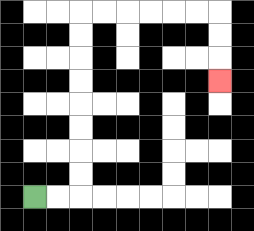{'start': '[1, 8]', 'end': '[9, 3]', 'path_directions': 'R,R,U,U,U,U,U,U,U,U,R,R,R,R,R,R,D,D,D', 'path_coordinates': '[[1, 8], [2, 8], [3, 8], [3, 7], [3, 6], [3, 5], [3, 4], [3, 3], [3, 2], [3, 1], [3, 0], [4, 0], [5, 0], [6, 0], [7, 0], [8, 0], [9, 0], [9, 1], [9, 2], [9, 3]]'}